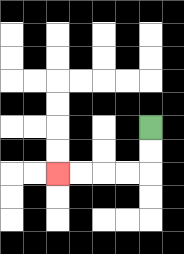{'start': '[6, 5]', 'end': '[2, 7]', 'path_directions': 'D,D,L,L,L,L', 'path_coordinates': '[[6, 5], [6, 6], [6, 7], [5, 7], [4, 7], [3, 7], [2, 7]]'}